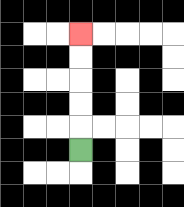{'start': '[3, 6]', 'end': '[3, 1]', 'path_directions': 'U,U,U,U,U', 'path_coordinates': '[[3, 6], [3, 5], [3, 4], [3, 3], [3, 2], [3, 1]]'}